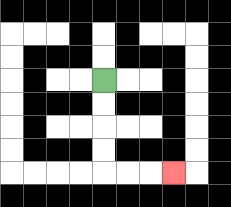{'start': '[4, 3]', 'end': '[7, 7]', 'path_directions': 'D,D,D,D,R,R,R', 'path_coordinates': '[[4, 3], [4, 4], [4, 5], [4, 6], [4, 7], [5, 7], [6, 7], [7, 7]]'}